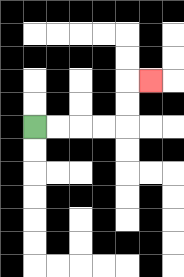{'start': '[1, 5]', 'end': '[6, 3]', 'path_directions': 'R,R,R,R,U,U,R', 'path_coordinates': '[[1, 5], [2, 5], [3, 5], [4, 5], [5, 5], [5, 4], [5, 3], [6, 3]]'}